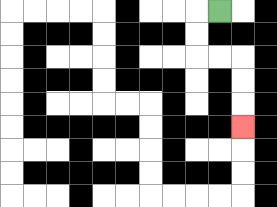{'start': '[9, 0]', 'end': '[10, 5]', 'path_directions': 'L,D,D,R,R,D,D,D', 'path_coordinates': '[[9, 0], [8, 0], [8, 1], [8, 2], [9, 2], [10, 2], [10, 3], [10, 4], [10, 5]]'}